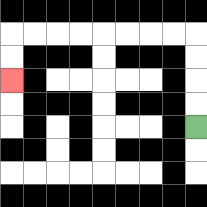{'start': '[8, 5]', 'end': '[0, 3]', 'path_directions': 'U,U,U,U,L,L,L,L,L,L,L,L,D,D', 'path_coordinates': '[[8, 5], [8, 4], [8, 3], [8, 2], [8, 1], [7, 1], [6, 1], [5, 1], [4, 1], [3, 1], [2, 1], [1, 1], [0, 1], [0, 2], [0, 3]]'}